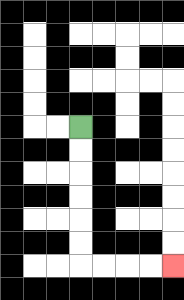{'start': '[3, 5]', 'end': '[7, 11]', 'path_directions': 'D,D,D,D,D,D,R,R,R,R', 'path_coordinates': '[[3, 5], [3, 6], [3, 7], [3, 8], [3, 9], [3, 10], [3, 11], [4, 11], [5, 11], [6, 11], [7, 11]]'}